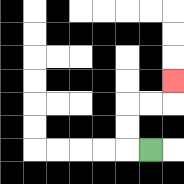{'start': '[6, 6]', 'end': '[7, 3]', 'path_directions': 'L,U,U,R,R,U', 'path_coordinates': '[[6, 6], [5, 6], [5, 5], [5, 4], [6, 4], [7, 4], [7, 3]]'}